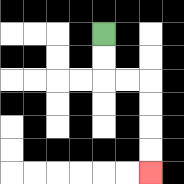{'start': '[4, 1]', 'end': '[6, 7]', 'path_directions': 'D,D,R,R,D,D,D,D', 'path_coordinates': '[[4, 1], [4, 2], [4, 3], [5, 3], [6, 3], [6, 4], [6, 5], [6, 6], [6, 7]]'}